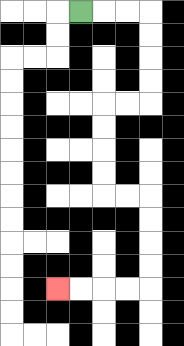{'start': '[3, 0]', 'end': '[2, 12]', 'path_directions': 'R,R,R,D,D,D,D,L,L,D,D,D,D,R,R,D,D,D,D,L,L,L,L', 'path_coordinates': '[[3, 0], [4, 0], [5, 0], [6, 0], [6, 1], [6, 2], [6, 3], [6, 4], [5, 4], [4, 4], [4, 5], [4, 6], [4, 7], [4, 8], [5, 8], [6, 8], [6, 9], [6, 10], [6, 11], [6, 12], [5, 12], [4, 12], [3, 12], [2, 12]]'}